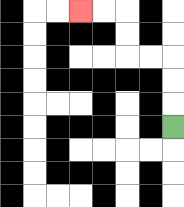{'start': '[7, 5]', 'end': '[3, 0]', 'path_directions': 'U,U,U,L,L,U,U,L,L', 'path_coordinates': '[[7, 5], [7, 4], [7, 3], [7, 2], [6, 2], [5, 2], [5, 1], [5, 0], [4, 0], [3, 0]]'}